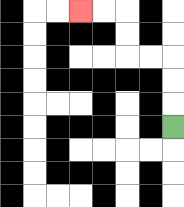{'start': '[7, 5]', 'end': '[3, 0]', 'path_directions': 'U,U,U,L,L,U,U,L,L', 'path_coordinates': '[[7, 5], [7, 4], [7, 3], [7, 2], [6, 2], [5, 2], [5, 1], [5, 0], [4, 0], [3, 0]]'}